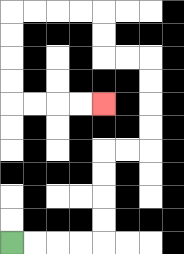{'start': '[0, 10]', 'end': '[4, 4]', 'path_directions': 'R,R,R,R,U,U,U,U,R,R,U,U,U,U,L,L,U,U,L,L,L,L,D,D,D,D,R,R,R,R', 'path_coordinates': '[[0, 10], [1, 10], [2, 10], [3, 10], [4, 10], [4, 9], [4, 8], [4, 7], [4, 6], [5, 6], [6, 6], [6, 5], [6, 4], [6, 3], [6, 2], [5, 2], [4, 2], [4, 1], [4, 0], [3, 0], [2, 0], [1, 0], [0, 0], [0, 1], [0, 2], [0, 3], [0, 4], [1, 4], [2, 4], [3, 4], [4, 4]]'}